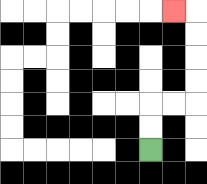{'start': '[6, 6]', 'end': '[7, 0]', 'path_directions': 'U,U,R,R,U,U,U,U,L', 'path_coordinates': '[[6, 6], [6, 5], [6, 4], [7, 4], [8, 4], [8, 3], [8, 2], [8, 1], [8, 0], [7, 0]]'}